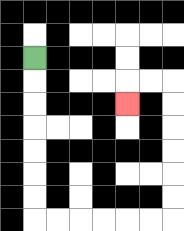{'start': '[1, 2]', 'end': '[5, 4]', 'path_directions': 'D,D,D,D,D,D,D,R,R,R,R,R,R,U,U,U,U,U,U,L,L,D', 'path_coordinates': '[[1, 2], [1, 3], [1, 4], [1, 5], [1, 6], [1, 7], [1, 8], [1, 9], [2, 9], [3, 9], [4, 9], [5, 9], [6, 9], [7, 9], [7, 8], [7, 7], [7, 6], [7, 5], [7, 4], [7, 3], [6, 3], [5, 3], [5, 4]]'}